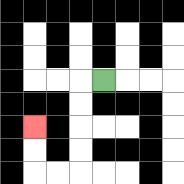{'start': '[4, 3]', 'end': '[1, 5]', 'path_directions': 'L,D,D,D,D,L,L,U,U', 'path_coordinates': '[[4, 3], [3, 3], [3, 4], [3, 5], [3, 6], [3, 7], [2, 7], [1, 7], [1, 6], [1, 5]]'}